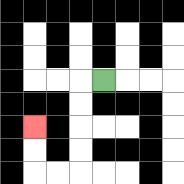{'start': '[4, 3]', 'end': '[1, 5]', 'path_directions': 'L,D,D,D,D,L,L,U,U', 'path_coordinates': '[[4, 3], [3, 3], [3, 4], [3, 5], [3, 6], [3, 7], [2, 7], [1, 7], [1, 6], [1, 5]]'}